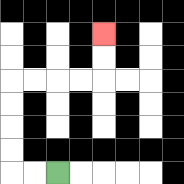{'start': '[2, 7]', 'end': '[4, 1]', 'path_directions': 'L,L,U,U,U,U,R,R,R,R,U,U', 'path_coordinates': '[[2, 7], [1, 7], [0, 7], [0, 6], [0, 5], [0, 4], [0, 3], [1, 3], [2, 3], [3, 3], [4, 3], [4, 2], [4, 1]]'}